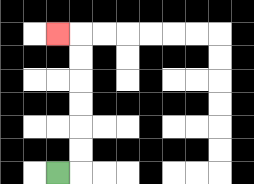{'start': '[2, 7]', 'end': '[2, 1]', 'path_directions': 'R,U,U,U,U,U,U,L', 'path_coordinates': '[[2, 7], [3, 7], [3, 6], [3, 5], [3, 4], [3, 3], [3, 2], [3, 1], [2, 1]]'}